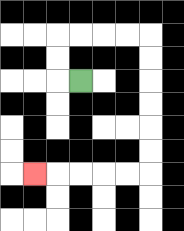{'start': '[3, 3]', 'end': '[1, 7]', 'path_directions': 'L,U,U,R,R,R,R,D,D,D,D,D,D,L,L,L,L,L', 'path_coordinates': '[[3, 3], [2, 3], [2, 2], [2, 1], [3, 1], [4, 1], [5, 1], [6, 1], [6, 2], [6, 3], [6, 4], [6, 5], [6, 6], [6, 7], [5, 7], [4, 7], [3, 7], [2, 7], [1, 7]]'}